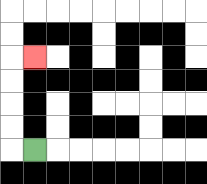{'start': '[1, 6]', 'end': '[1, 2]', 'path_directions': 'L,U,U,U,U,R', 'path_coordinates': '[[1, 6], [0, 6], [0, 5], [0, 4], [0, 3], [0, 2], [1, 2]]'}